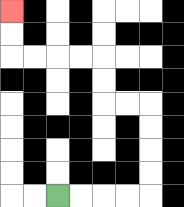{'start': '[2, 8]', 'end': '[0, 0]', 'path_directions': 'R,R,R,R,U,U,U,U,L,L,U,U,L,L,L,L,U,U', 'path_coordinates': '[[2, 8], [3, 8], [4, 8], [5, 8], [6, 8], [6, 7], [6, 6], [6, 5], [6, 4], [5, 4], [4, 4], [4, 3], [4, 2], [3, 2], [2, 2], [1, 2], [0, 2], [0, 1], [0, 0]]'}